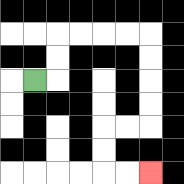{'start': '[1, 3]', 'end': '[6, 7]', 'path_directions': 'R,U,U,R,R,R,R,D,D,D,D,L,L,D,D,R,R', 'path_coordinates': '[[1, 3], [2, 3], [2, 2], [2, 1], [3, 1], [4, 1], [5, 1], [6, 1], [6, 2], [6, 3], [6, 4], [6, 5], [5, 5], [4, 5], [4, 6], [4, 7], [5, 7], [6, 7]]'}